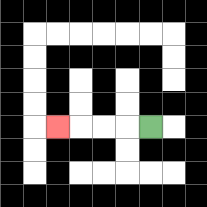{'start': '[6, 5]', 'end': '[2, 5]', 'path_directions': 'L,L,L,L', 'path_coordinates': '[[6, 5], [5, 5], [4, 5], [3, 5], [2, 5]]'}